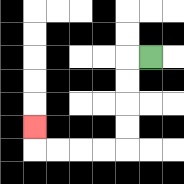{'start': '[6, 2]', 'end': '[1, 5]', 'path_directions': 'L,D,D,D,D,L,L,L,L,U', 'path_coordinates': '[[6, 2], [5, 2], [5, 3], [5, 4], [5, 5], [5, 6], [4, 6], [3, 6], [2, 6], [1, 6], [1, 5]]'}